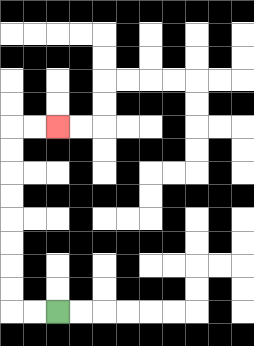{'start': '[2, 13]', 'end': '[2, 5]', 'path_directions': 'L,L,U,U,U,U,U,U,U,U,R,R', 'path_coordinates': '[[2, 13], [1, 13], [0, 13], [0, 12], [0, 11], [0, 10], [0, 9], [0, 8], [0, 7], [0, 6], [0, 5], [1, 5], [2, 5]]'}